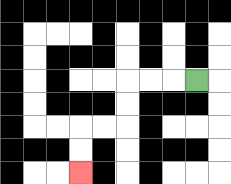{'start': '[8, 3]', 'end': '[3, 7]', 'path_directions': 'L,L,L,D,D,L,L,D,D', 'path_coordinates': '[[8, 3], [7, 3], [6, 3], [5, 3], [5, 4], [5, 5], [4, 5], [3, 5], [3, 6], [3, 7]]'}